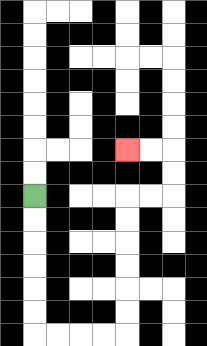{'start': '[1, 8]', 'end': '[5, 6]', 'path_directions': 'D,D,D,D,D,D,R,R,R,R,U,U,U,U,U,U,R,R,U,U,L,L', 'path_coordinates': '[[1, 8], [1, 9], [1, 10], [1, 11], [1, 12], [1, 13], [1, 14], [2, 14], [3, 14], [4, 14], [5, 14], [5, 13], [5, 12], [5, 11], [5, 10], [5, 9], [5, 8], [6, 8], [7, 8], [7, 7], [7, 6], [6, 6], [5, 6]]'}